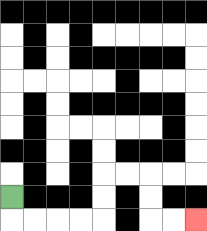{'start': '[0, 8]', 'end': '[8, 9]', 'path_directions': 'D,R,R,R,R,U,U,R,R,D,D,R,R', 'path_coordinates': '[[0, 8], [0, 9], [1, 9], [2, 9], [3, 9], [4, 9], [4, 8], [4, 7], [5, 7], [6, 7], [6, 8], [6, 9], [7, 9], [8, 9]]'}